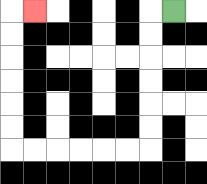{'start': '[7, 0]', 'end': '[1, 0]', 'path_directions': 'L,D,D,D,D,D,D,L,L,L,L,L,L,U,U,U,U,U,U,R', 'path_coordinates': '[[7, 0], [6, 0], [6, 1], [6, 2], [6, 3], [6, 4], [6, 5], [6, 6], [5, 6], [4, 6], [3, 6], [2, 6], [1, 6], [0, 6], [0, 5], [0, 4], [0, 3], [0, 2], [0, 1], [0, 0], [1, 0]]'}